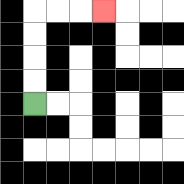{'start': '[1, 4]', 'end': '[4, 0]', 'path_directions': 'U,U,U,U,R,R,R', 'path_coordinates': '[[1, 4], [1, 3], [1, 2], [1, 1], [1, 0], [2, 0], [3, 0], [4, 0]]'}